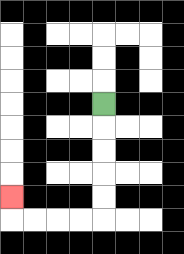{'start': '[4, 4]', 'end': '[0, 8]', 'path_directions': 'D,D,D,D,D,L,L,L,L,U', 'path_coordinates': '[[4, 4], [4, 5], [4, 6], [4, 7], [4, 8], [4, 9], [3, 9], [2, 9], [1, 9], [0, 9], [0, 8]]'}